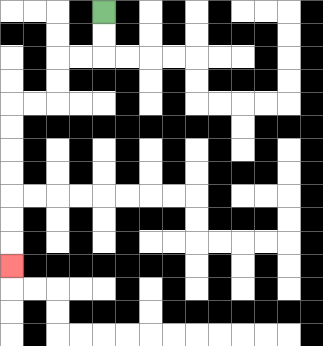{'start': '[4, 0]', 'end': '[0, 11]', 'path_directions': 'D,D,L,L,D,D,L,L,D,D,D,D,D,D,D', 'path_coordinates': '[[4, 0], [4, 1], [4, 2], [3, 2], [2, 2], [2, 3], [2, 4], [1, 4], [0, 4], [0, 5], [0, 6], [0, 7], [0, 8], [0, 9], [0, 10], [0, 11]]'}